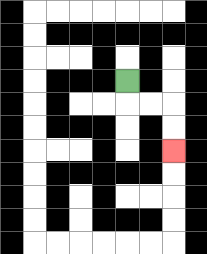{'start': '[5, 3]', 'end': '[7, 6]', 'path_directions': 'D,R,R,D,D', 'path_coordinates': '[[5, 3], [5, 4], [6, 4], [7, 4], [7, 5], [7, 6]]'}